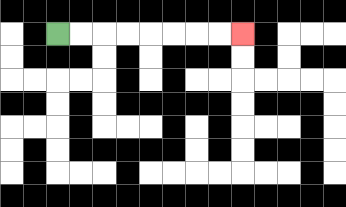{'start': '[2, 1]', 'end': '[10, 1]', 'path_directions': 'R,R,R,R,R,R,R,R', 'path_coordinates': '[[2, 1], [3, 1], [4, 1], [5, 1], [6, 1], [7, 1], [8, 1], [9, 1], [10, 1]]'}